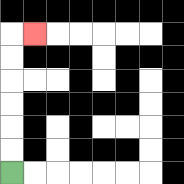{'start': '[0, 7]', 'end': '[1, 1]', 'path_directions': 'U,U,U,U,U,U,R', 'path_coordinates': '[[0, 7], [0, 6], [0, 5], [0, 4], [0, 3], [0, 2], [0, 1], [1, 1]]'}